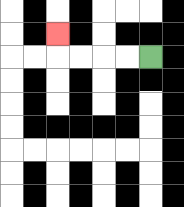{'start': '[6, 2]', 'end': '[2, 1]', 'path_directions': 'L,L,L,L,U', 'path_coordinates': '[[6, 2], [5, 2], [4, 2], [3, 2], [2, 2], [2, 1]]'}